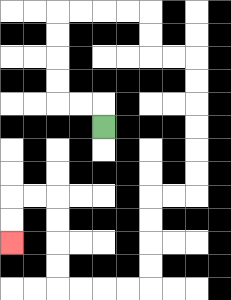{'start': '[4, 5]', 'end': '[0, 10]', 'path_directions': 'U,L,L,U,U,U,U,R,R,R,R,D,D,R,R,D,D,D,D,D,D,L,L,D,D,D,D,L,L,L,L,U,U,U,U,L,L,D,D', 'path_coordinates': '[[4, 5], [4, 4], [3, 4], [2, 4], [2, 3], [2, 2], [2, 1], [2, 0], [3, 0], [4, 0], [5, 0], [6, 0], [6, 1], [6, 2], [7, 2], [8, 2], [8, 3], [8, 4], [8, 5], [8, 6], [8, 7], [8, 8], [7, 8], [6, 8], [6, 9], [6, 10], [6, 11], [6, 12], [5, 12], [4, 12], [3, 12], [2, 12], [2, 11], [2, 10], [2, 9], [2, 8], [1, 8], [0, 8], [0, 9], [0, 10]]'}